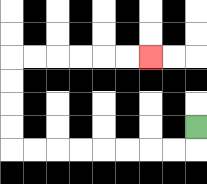{'start': '[8, 5]', 'end': '[6, 2]', 'path_directions': 'D,L,L,L,L,L,L,L,L,U,U,U,U,R,R,R,R,R,R', 'path_coordinates': '[[8, 5], [8, 6], [7, 6], [6, 6], [5, 6], [4, 6], [3, 6], [2, 6], [1, 6], [0, 6], [0, 5], [0, 4], [0, 3], [0, 2], [1, 2], [2, 2], [3, 2], [4, 2], [5, 2], [6, 2]]'}